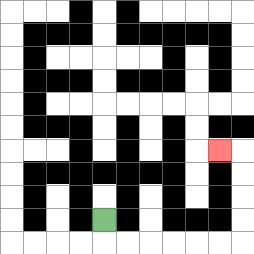{'start': '[4, 9]', 'end': '[9, 6]', 'path_directions': 'D,R,R,R,R,R,R,U,U,U,U,L', 'path_coordinates': '[[4, 9], [4, 10], [5, 10], [6, 10], [7, 10], [8, 10], [9, 10], [10, 10], [10, 9], [10, 8], [10, 7], [10, 6], [9, 6]]'}